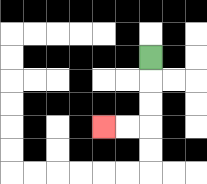{'start': '[6, 2]', 'end': '[4, 5]', 'path_directions': 'D,D,D,L,L', 'path_coordinates': '[[6, 2], [6, 3], [6, 4], [6, 5], [5, 5], [4, 5]]'}